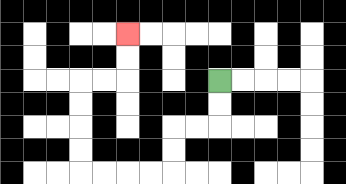{'start': '[9, 3]', 'end': '[5, 1]', 'path_directions': 'D,D,L,L,D,D,L,L,L,L,U,U,U,U,R,R,U,U', 'path_coordinates': '[[9, 3], [9, 4], [9, 5], [8, 5], [7, 5], [7, 6], [7, 7], [6, 7], [5, 7], [4, 7], [3, 7], [3, 6], [3, 5], [3, 4], [3, 3], [4, 3], [5, 3], [5, 2], [5, 1]]'}